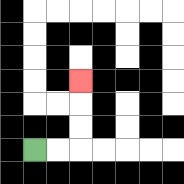{'start': '[1, 6]', 'end': '[3, 3]', 'path_directions': 'R,R,U,U,U', 'path_coordinates': '[[1, 6], [2, 6], [3, 6], [3, 5], [3, 4], [3, 3]]'}